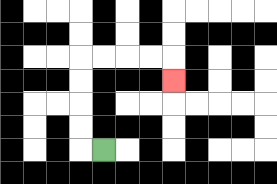{'start': '[4, 6]', 'end': '[7, 3]', 'path_directions': 'L,U,U,U,U,R,R,R,R,D', 'path_coordinates': '[[4, 6], [3, 6], [3, 5], [3, 4], [3, 3], [3, 2], [4, 2], [5, 2], [6, 2], [7, 2], [7, 3]]'}